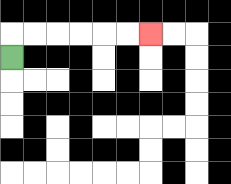{'start': '[0, 2]', 'end': '[6, 1]', 'path_directions': 'U,R,R,R,R,R,R', 'path_coordinates': '[[0, 2], [0, 1], [1, 1], [2, 1], [3, 1], [4, 1], [5, 1], [6, 1]]'}